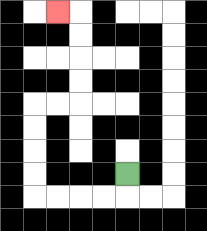{'start': '[5, 7]', 'end': '[2, 0]', 'path_directions': 'D,L,L,L,L,U,U,U,U,R,R,U,U,U,U,L', 'path_coordinates': '[[5, 7], [5, 8], [4, 8], [3, 8], [2, 8], [1, 8], [1, 7], [1, 6], [1, 5], [1, 4], [2, 4], [3, 4], [3, 3], [3, 2], [3, 1], [3, 0], [2, 0]]'}